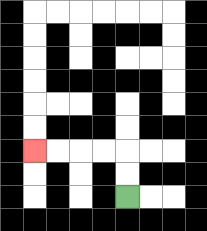{'start': '[5, 8]', 'end': '[1, 6]', 'path_directions': 'U,U,L,L,L,L', 'path_coordinates': '[[5, 8], [5, 7], [5, 6], [4, 6], [3, 6], [2, 6], [1, 6]]'}